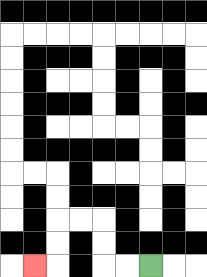{'start': '[6, 11]', 'end': '[1, 11]', 'path_directions': 'L,L,U,U,L,L,D,D,L', 'path_coordinates': '[[6, 11], [5, 11], [4, 11], [4, 10], [4, 9], [3, 9], [2, 9], [2, 10], [2, 11], [1, 11]]'}